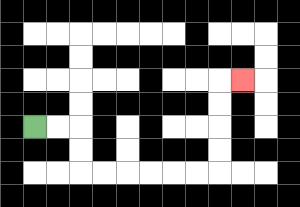{'start': '[1, 5]', 'end': '[10, 3]', 'path_directions': 'R,R,D,D,R,R,R,R,R,R,U,U,U,U,R', 'path_coordinates': '[[1, 5], [2, 5], [3, 5], [3, 6], [3, 7], [4, 7], [5, 7], [6, 7], [7, 7], [8, 7], [9, 7], [9, 6], [9, 5], [9, 4], [9, 3], [10, 3]]'}